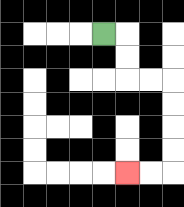{'start': '[4, 1]', 'end': '[5, 7]', 'path_directions': 'R,D,D,R,R,D,D,D,D,L,L', 'path_coordinates': '[[4, 1], [5, 1], [5, 2], [5, 3], [6, 3], [7, 3], [7, 4], [7, 5], [7, 6], [7, 7], [6, 7], [5, 7]]'}